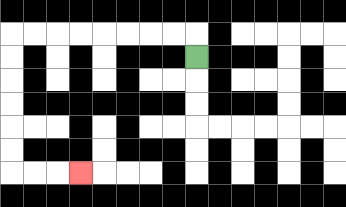{'start': '[8, 2]', 'end': '[3, 7]', 'path_directions': 'U,L,L,L,L,L,L,L,L,D,D,D,D,D,D,R,R,R', 'path_coordinates': '[[8, 2], [8, 1], [7, 1], [6, 1], [5, 1], [4, 1], [3, 1], [2, 1], [1, 1], [0, 1], [0, 2], [0, 3], [0, 4], [0, 5], [0, 6], [0, 7], [1, 7], [2, 7], [3, 7]]'}